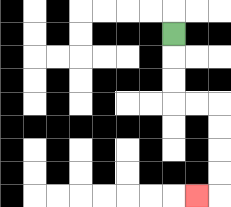{'start': '[7, 1]', 'end': '[8, 8]', 'path_directions': 'D,D,D,R,R,D,D,D,D,L', 'path_coordinates': '[[7, 1], [7, 2], [7, 3], [7, 4], [8, 4], [9, 4], [9, 5], [9, 6], [9, 7], [9, 8], [8, 8]]'}